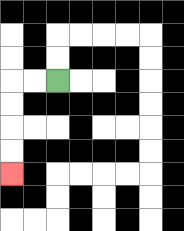{'start': '[2, 3]', 'end': '[0, 7]', 'path_directions': 'L,L,D,D,D,D', 'path_coordinates': '[[2, 3], [1, 3], [0, 3], [0, 4], [0, 5], [0, 6], [0, 7]]'}